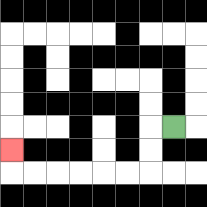{'start': '[7, 5]', 'end': '[0, 6]', 'path_directions': 'L,D,D,L,L,L,L,L,L,U', 'path_coordinates': '[[7, 5], [6, 5], [6, 6], [6, 7], [5, 7], [4, 7], [3, 7], [2, 7], [1, 7], [0, 7], [0, 6]]'}